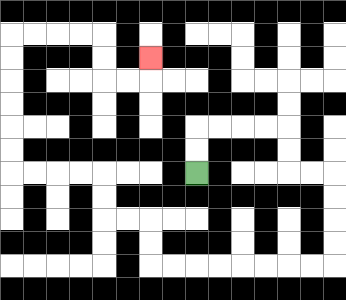{'start': '[8, 7]', 'end': '[6, 2]', 'path_directions': 'U,U,R,R,R,R,D,D,R,R,D,D,D,D,L,L,L,L,L,L,L,L,U,U,L,L,U,U,L,L,L,L,U,U,U,U,U,U,R,R,R,R,D,D,R,R,U', 'path_coordinates': '[[8, 7], [8, 6], [8, 5], [9, 5], [10, 5], [11, 5], [12, 5], [12, 6], [12, 7], [13, 7], [14, 7], [14, 8], [14, 9], [14, 10], [14, 11], [13, 11], [12, 11], [11, 11], [10, 11], [9, 11], [8, 11], [7, 11], [6, 11], [6, 10], [6, 9], [5, 9], [4, 9], [4, 8], [4, 7], [3, 7], [2, 7], [1, 7], [0, 7], [0, 6], [0, 5], [0, 4], [0, 3], [0, 2], [0, 1], [1, 1], [2, 1], [3, 1], [4, 1], [4, 2], [4, 3], [5, 3], [6, 3], [6, 2]]'}